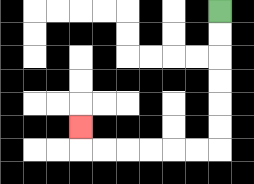{'start': '[9, 0]', 'end': '[3, 5]', 'path_directions': 'D,D,D,D,D,D,L,L,L,L,L,L,U', 'path_coordinates': '[[9, 0], [9, 1], [9, 2], [9, 3], [9, 4], [9, 5], [9, 6], [8, 6], [7, 6], [6, 6], [5, 6], [4, 6], [3, 6], [3, 5]]'}